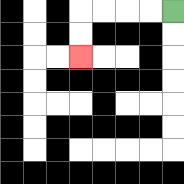{'start': '[7, 0]', 'end': '[3, 2]', 'path_directions': 'L,L,L,L,D,D', 'path_coordinates': '[[7, 0], [6, 0], [5, 0], [4, 0], [3, 0], [3, 1], [3, 2]]'}